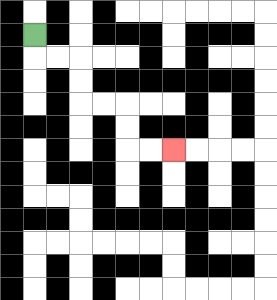{'start': '[1, 1]', 'end': '[7, 6]', 'path_directions': 'D,R,R,D,D,R,R,D,D,R,R', 'path_coordinates': '[[1, 1], [1, 2], [2, 2], [3, 2], [3, 3], [3, 4], [4, 4], [5, 4], [5, 5], [5, 6], [6, 6], [7, 6]]'}